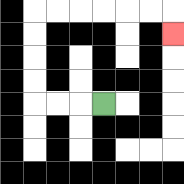{'start': '[4, 4]', 'end': '[7, 1]', 'path_directions': 'L,L,L,U,U,U,U,R,R,R,R,R,R,D', 'path_coordinates': '[[4, 4], [3, 4], [2, 4], [1, 4], [1, 3], [1, 2], [1, 1], [1, 0], [2, 0], [3, 0], [4, 0], [5, 0], [6, 0], [7, 0], [7, 1]]'}